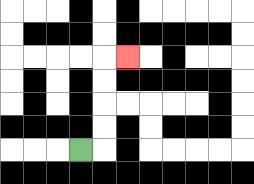{'start': '[3, 6]', 'end': '[5, 2]', 'path_directions': 'R,U,U,U,U,R', 'path_coordinates': '[[3, 6], [4, 6], [4, 5], [4, 4], [4, 3], [4, 2], [5, 2]]'}